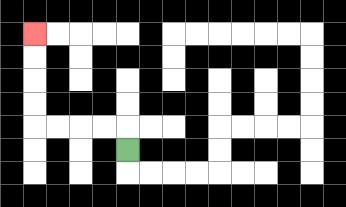{'start': '[5, 6]', 'end': '[1, 1]', 'path_directions': 'U,L,L,L,L,U,U,U,U', 'path_coordinates': '[[5, 6], [5, 5], [4, 5], [3, 5], [2, 5], [1, 5], [1, 4], [1, 3], [1, 2], [1, 1]]'}